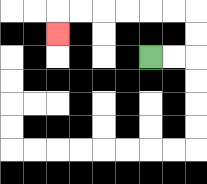{'start': '[6, 2]', 'end': '[2, 1]', 'path_directions': 'R,R,U,U,L,L,L,L,L,L,D', 'path_coordinates': '[[6, 2], [7, 2], [8, 2], [8, 1], [8, 0], [7, 0], [6, 0], [5, 0], [4, 0], [3, 0], [2, 0], [2, 1]]'}